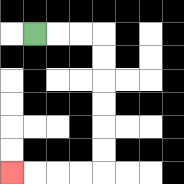{'start': '[1, 1]', 'end': '[0, 7]', 'path_directions': 'R,R,R,D,D,D,D,D,D,L,L,L,L', 'path_coordinates': '[[1, 1], [2, 1], [3, 1], [4, 1], [4, 2], [4, 3], [4, 4], [4, 5], [4, 6], [4, 7], [3, 7], [2, 7], [1, 7], [0, 7]]'}